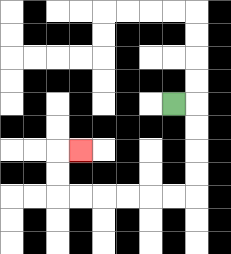{'start': '[7, 4]', 'end': '[3, 6]', 'path_directions': 'R,D,D,D,D,L,L,L,L,L,L,U,U,R', 'path_coordinates': '[[7, 4], [8, 4], [8, 5], [8, 6], [8, 7], [8, 8], [7, 8], [6, 8], [5, 8], [4, 8], [3, 8], [2, 8], [2, 7], [2, 6], [3, 6]]'}